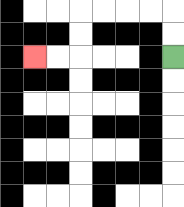{'start': '[7, 2]', 'end': '[1, 2]', 'path_directions': 'U,U,L,L,L,L,D,D,L,L', 'path_coordinates': '[[7, 2], [7, 1], [7, 0], [6, 0], [5, 0], [4, 0], [3, 0], [3, 1], [3, 2], [2, 2], [1, 2]]'}